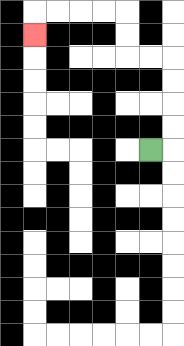{'start': '[6, 6]', 'end': '[1, 1]', 'path_directions': 'R,U,U,U,U,L,L,U,U,L,L,L,L,D', 'path_coordinates': '[[6, 6], [7, 6], [7, 5], [7, 4], [7, 3], [7, 2], [6, 2], [5, 2], [5, 1], [5, 0], [4, 0], [3, 0], [2, 0], [1, 0], [1, 1]]'}